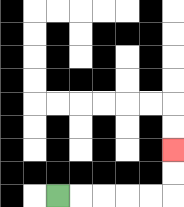{'start': '[2, 8]', 'end': '[7, 6]', 'path_directions': 'R,R,R,R,R,U,U', 'path_coordinates': '[[2, 8], [3, 8], [4, 8], [5, 8], [6, 8], [7, 8], [7, 7], [7, 6]]'}